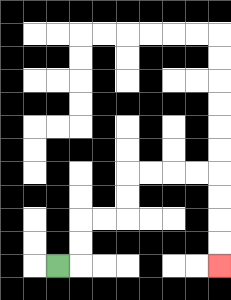{'start': '[2, 11]', 'end': '[9, 11]', 'path_directions': 'R,U,U,R,R,U,U,R,R,R,R,D,D,D,D', 'path_coordinates': '[[2, 11], [3, 11], [3, 10], [3, 9], [4, 9], [5, 9], [5, 8], [5, 7], [6, 7], [7, 7], [8, 7], [9, 7], [9, 8], [9, 9], [9, 10], [9, 11]]'}